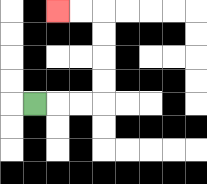{'start': '[1, 4]', 'end': '[2, 0]', 'path_directions': 'R,R,R,U,U,U,U,L,L', 'path_coordinates': '[[1, 4], [2, 4], [3, 4], [4, 4], [4, 3], [4, 2], [4, 1], [4, 0], [3, 0], [2, 0]]'}